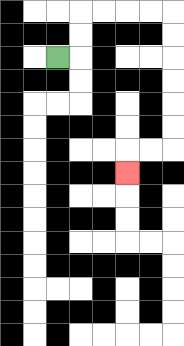{'start': '[2, 2]', 'end': '[5, 7]', 'path_directions': 'R,U,U,R,R,R,R,D,D,D,D,D,D,L,L,D', 'path_coordinates': '[[2, 2], [3, 2], [3, 1], [3, 0], [4, 0], [5, 0], [6, 0], [7, 0], [7, 1], [7, 2], [7, 3], [7, 4], [7, 5], [7, 6], [6, 6], [5, 6], [5, 7]]'}